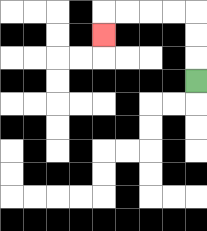{'start': '[8, 3]', 'end': '[4, 1]', 'path_directions': 'U,U,U,L,L,L,L,D', 'path_coordinates': '[[8, 3], [8, 2], [8, 1], [8, 0], [7, 0], [6, 0], [5, 0], [4, 0], [4, 1]]'}